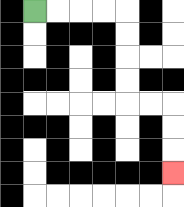{'start': '[1, 0]', 'end': '[7, 7]', 'path_directions': 'R,R,R,R,D,D,D,D,R,R,D,D,D', 'path_coordinates': '[[1, 0], [2, 0], [3, 0], [4, 0], [5, 0], [5, 1], [5, 2], [5, 3], [5, 4], [6, 4], [7, 4], [7, 5], [7, 6], [7, 7]]'}